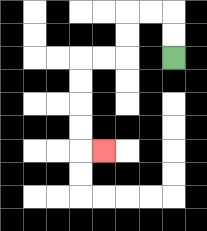{'start': '[7, 2]', 'end': '[4, 6]', 'path_directions': 'U,U,L,L,D,D,L,L,D,D,D,D,R', 'path_coordinates': '[[7, 2], [7, 1], [7, 0], [6, 0], [5, 0], [5, 1], [5, 2], [4, 2], [3, 2], [3, 3], [3, 4], [3, 5], [3, 6], [4, 6]]'}